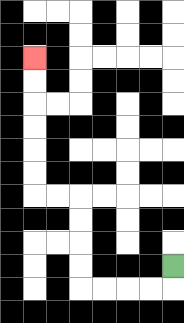{'start': '[7, 11]', 'end': '[1, 2]', 'path_directions': 'D,L,L,L,L,U,U,U,U,L,L,U,U,U,U,U,U', 'path_coordinates': '[[7, 11], [7, 12], [6, 12], [5, 12], [4, 12], [3, 12], [3, 11], [3, 10], [3, 9], [3, 8], [2, 8], [1, 8], [1, 7], [1, 6], [1, 5], [1, 4], [1, 3], [1, 2]]'}